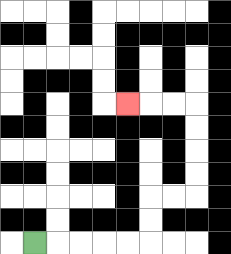{'start': '[1, 10]', 'end': '[5, 4]', 'path_directions': 'R,R,R,R,R,U,U,R,R,U,U,U,U,L,L,L', 'path_coordinates': '[[1, 10], [2, 10], [3, 10], [4, 10], [5, 10], [6, 10], [6, 9], [6, 8], [7, 8], [8, 8], [8, 7], [8, 6], [8, 5], [8, 4], [7, 4], [6, 4], [5, 4]]'}